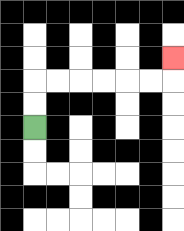{'start': '[1, 5]', 'end': '[7, 2]', 'path_directions': 'U,U,R,R,R,R,R,R,U', 'path_coordinates': '[[1, 5], [1, 4], [1, 3], [2, 3], [3, 3], [4, 3], [5, 3], [6, 3], [7, 3], [7, 2]]'}